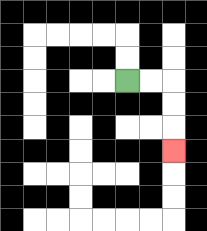{'start': '[5, 3]', 'end': '[7, 6]', 'path_directions': 'R,R,D,D,D', 'path_coordinates': '[[5, 3], [6, 3], [7, 3], [7, 4], [7, 5], [7, 6]]'}